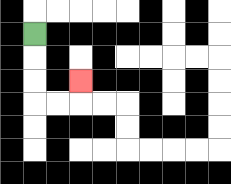{'start': '[1, 1]', 'end': '[3, 3]', 'path_directions': 'D,D,D,R,R,U', 'path_coordinates': '[[1, 1], [1, 2], [1, 3], [1, 4], [2, 4], [3, 4], [3, 3]]'}